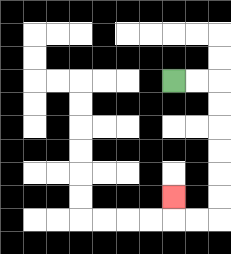{'start': '[7, 3]', 'end': '[7, 8]', 'path_directions': 'R,R,D,D,D,D,D,D,L,L,U', 'path_coordinates': '[[7, 3], [8, 3], [9, 3], [9, 4], [9, 5], [9, 6], [9, 7], [9, 8], [9, 9], [8, 9], [7, 9], [7, 8]]'}